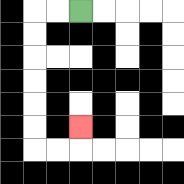{'start': '[3, 0]', 'end': '[3, 5]', 'path_directions': 'L,L,D,D,D,D,D,D,R,R,U', 'path_coordinates': '[[3, 0], [2, 0], [1, 0], [1, 1], [1, 2], [1, 3], [1, 4], [1, 5], [1, 6], [2, 6], [3, 6], [3, 5]]'}